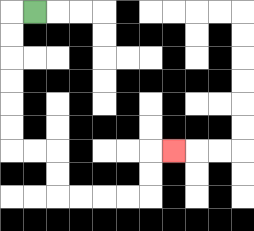{'start': '[1, 0]', 'end': '[7, 6]', 'path_directions': 'L,D,D,D,D,D,D,R,R,D,D,R,R,R,R,U,U,R', 'path_coordinates': '[[1, 0], [0, 0], [0, 1], [0, 2], [0, 3], [0, 4], [0, 5], [0, 6], [1, 6], [2, 6], [2, 7], [2, 8], [3, 8], [4, 8], [5, 8], [6, 8], [6, 7], [6, 6], [7, 6]]'}